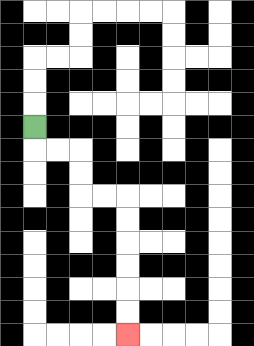{'start': '[1, 5]', 'end': '[5, 14]', 'path_directions': 'D,R,R,D,D,R,R,D,D,D,D,D,D', 'path_coordinates': '[[1, 5], [1, 6], [2, 6], [3, 6], [3, 7], [3, 8], [4, 8], [5, 8], [5, 9], [5, 10], [5, 11], [5, 12], [5, 13], [5, 14]]'}